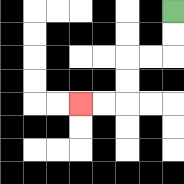{'start': '[7, 0]', 'end': '[3, 4]', 'path_directions': 'D,D,L,L,D,D,L,L', 'path_coordinates': '[[7, 0], [7, 1], [7, 2], [6, 2], [5, 2], [5, 3], [5, 4], [4, 4], [3, 4]]'}